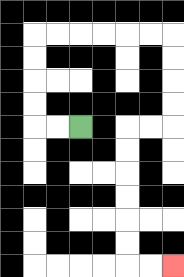{'start': '[3, 5]', 'end': '[7, 11]', 'path_directions': 'L,L,U,U,U,U,R,R,R,R,R,R,D,D,D,D,L,L,D,D,D,D,D,D,R,R', 'path_coordinates': '[[3, 5], [2, 5], [1, 5], [1, 4], [1, 3], [1, 2], [1, 1], [2, 1], [3, 1], [4, 1], [5, 1], [6, 1], [7, 1], [7, 2], [7, 3], [7, 4], [7, 5], [6, 5], [5, 5], [5, 6], [5, 7], [5, 8], [5, 9], [5, 10], [5, 11], [6, 11], [7, 11]]'}